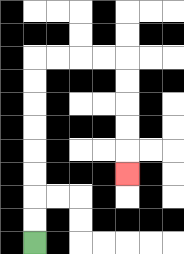{'start': '[1, 10]', 'end': '[5, 7]', 'path_directions': 'U,U,U,U,U,U,U,U,R,R,R,R,D,D,D,D,D', 'path_coordinates': '[[1, 10], [1, 9], [1, 8], [1, 7], [1, 6], [1, 5], [1, 4], [1, 3], [1, 2], [2, 2], [3, 2], [4, 2], [5, 2], [5, 3], [5, 4], [5, 5], [5, 6], [5, 7]]'}